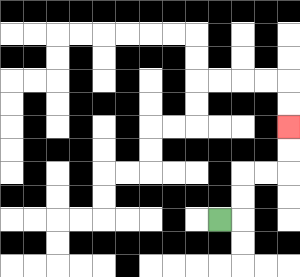{'start': '[9, 9]', 'end': '[12, 5]', 'path_directions': 'R,U,U,R,R,U,U', 'path_coordinates': '[[9, 9], [10, 9], [10, 8], [10, 7], [11, 7], [12, 7], [12, 6], [12, 5]]'}